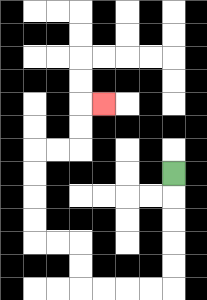{'start': '[7, 7]', 'end': '[4, 4]', 'path_directions': 'D,D,D,D,D,L,L,L,L,U,U,L,L,U,U,U,U,R,R,U,U,R', 'path_coordinates': '[[7, 7], [7, 8], [7, 9], [7, 10], [7, 11], [7, 12], [6, 12], [5, 12], [4, 12], [3, 12], [3, 11], [3, 10], [2, 10], [1, 10], [1, 9], [1, 8], [1, 7], [1, 6], [2, 6], [3, 6], [3, 5], [3, 4], [4, 4]]'}